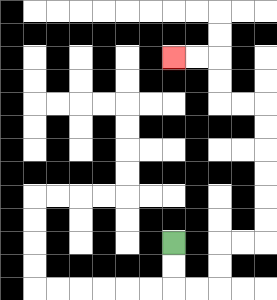{'start': '[7, 10]', 'end': '[7, 2]', 'path_directions': 'D,D,R,R,U,U,R,R,U,U,U,U,U,U,L,L,U,U,L,L', 'path_coordinates': '[[7, 10], [7, 11], [7, 12], [8, 12], [9, 12], [9, 11], [9, 10], [10, 10], [11, 10], [11, 9], [11, 8], [11, 7], [11, 6], [11, 5], [11, 4], [10, 4], [9, 4], [9, 3], [9, 2], [8, 2], [7, 2]]'}